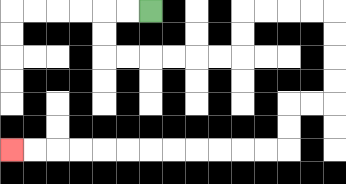{'start': '[6, 0]', 'end': '[0, 6]', 'path_directions': 'L,L,D,D,R,R,R,R,R,R,U,U,R,R,R,R,D,D,D,D,L,L,D,D,L,L,L,L,L,L,L,L,L,L,L,L', 'path_coordinates': '[[6, 0], [5, 0], [4, 0], [4, 1], [4, 2], [5, 2], [6, 2], [7, 2], [8, 2], [9, 2], [10, 2], [10, 1], [10, 0], [11, 0], [12, 0], [13, 0], [14, 0], [14, 1], [14, 2], [14, 3], [14, 4], [13, 4], [12, 4], [12, 5], [12, 6], [11, 6], [10, 6], [9, 6], [8, 6], [7, 6], [6, 6], [5, 6], [4, 6], [3, 6], [2, 6], [1, 6], [0, 6]]'}